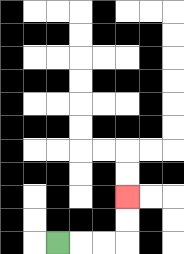{'start': '[2, 10]', 'end': '[5, 8]', 'path_directions': 'R,R,R,U,U', 'path_coordinates': '[[2, 10], [3, 10], [4, 10], [5, 10], [5, 9], [5, 8]]'}